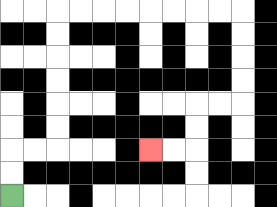{'start': '[0, 8]', 'end': '[6, 6]', 'path_directions': 'U,U,R,R,U,U,U,U,U,U,R,R,R,R,R,R,R,R,D,D,D,D,L,L,D,D,L,L', 'path_coordinates': '[[0, 8], [0, 7], [0, 6], [1, 6], [2, 6], [2, 5], [2, 4], [2, 3], [2, 2], [2, 1], [2, 0], [3, 0], [4, 0], [5, 0], [6, 0], [7, 0], [8, 0], [9, 0], [10, 0], [10, 1], [10, 2], [10, 3], [10, 4], [9, 4], [8, 4], [8, 5], [8, 6], [7, 6], [6, 6]]'}